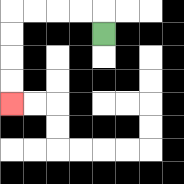{'start': '[4, 1]', 'end': '[0, 4]', 'path_directions': 'U,L,L,L,L,D,D,D,D', 'path_coordinates': '[[4, 1], [4, 0], [3, 0], [2, 0], [1, 0], [0, 0], [0, 1], [0, 2], [0, 3], [0, 4]]'}